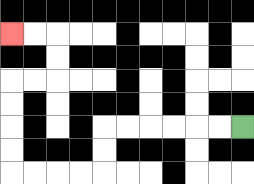{'start': '[10, 5]', 'end': '[0, 1]', 'path_directions': 'L,L,L,L,L,L,D,D,L,L,L,L,U,U,U,U,R,R,U,U,L,L', 'path_coordinates': '[[10, 5], [9, 5], [8, 5], [7, 5], [6, 5], [5, 5], [4, 5], [4, 6], [4, 7], [3, 7], [2, 7], [1, 7], [0, 7], [0, 6], [0, 5], [0, 4], [0, 3], [1, 3], [2, 3], [2, 2], [2, 1], [1, 1], [0, 1]]'}